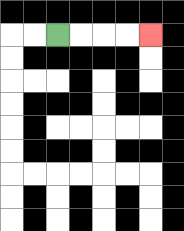{'start': '[2, 1]', 'end': '[6, 1]', 'path_directions': 'R,R,R,R', 'path_coordinates': '[[2, 1], [3, 1], [4, 1], [5, 1], [6, 1]]'}